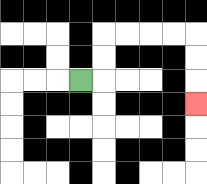{'start': '[3, 3]', 'end': '[8, 4]', 'path_directions': 'R,U,U,R,R,R,R,D,D,D', 'path_coordinates': '[[3, 3], [4, 3], [4, 2], [4, 1], [5, 1], [6, 1], [7, 1], [8, 1], [8, 2], [8, 3], [8, 4]]'}